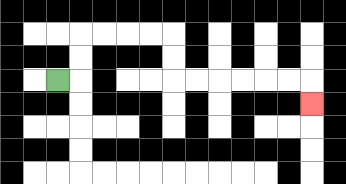{'start': '[2, 3]', 'end': '[13, 4]', 'path_directions': 'R,U,U,R,R,R,R,D,D,R,R,R,R,R,R,D', 'path_coordinates': '[[2, 3], [3, 3], [3, 2], [3, 1], [4, 1], [5, 1], [6, 1], [7, 1], [7, 2], [7, 3], [8, 3], [9, 3], [10, 3], [11, 3], [12, 3], [13, 3], [13, 4]]'}